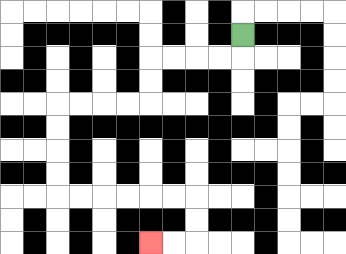{'start': '[10, 1]', 'end': '[6, 10]', 'path_directions': 'D,L,L,L,L,D,D,L,L,L,L,D,D,D,D,R,R,R,R,R,R,D,D,L,L', 'path_coordinates': '[[10, 1], [10, 2], [9, 2], [8, 2], [7, 2], [6, 2], [6, 3], [6, 4], [5, 4], [4, 4], [3, 4], [2, 4], [2, 5], [2, 6], [2, 7], [2, 8], [3, 8], [4, 8], [5, 8], [6, 8], [7, 8], [8, 8], [8, 9], [8, 10], [7, 10], [6, 10]]'}